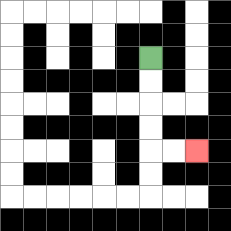{'start': '[6, 2]', 'end': '[8, 6]', 'path_directions': 'D,D,D,D,R,R', 'path_coordinates': '[[6, 2], [6, 3], [6, 4], [6, 5], [6, 6], [7, 6], [8, 6]]'}